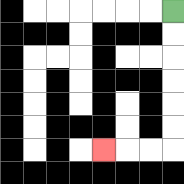{'start': '[7, 0]', 'end': '[4, 6]', 'path_directions': 'D,D,D,D,D,D,L,L,L', 'path_coordinates': '[[7, 0], [7, 1], [7, 2], [7, 3], [7, 4], [7, 5], [7, 6], [6, 6], [5, 6], [4, 6]]'}